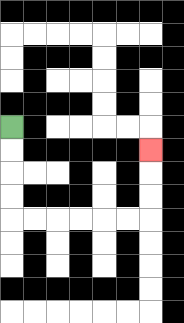{'start': '[0, 5]', 'end': '[6, 6]', 'path_directions': 'D,D,D,D,R,R,R,R,R,R,U,U,U', 'path_coordinates': '[[0, 5], [0, 6], [0, 7], [0, 8], [0, 9], [1, 9], [2, 9], [3, 9], [4, 9], [5, 9], [6, 9], [6, 8], [6, 7], [6, 6]]'}